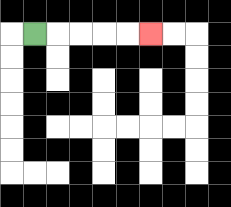{'start': '[1, 1]', 'end': '[6, 1]', 'path_directions': 'R,R,R,R,R', 'path_coordinates': '[[1, 1], [2, 1], [3, 1], [4, 1], [5, 1], [6, 1]]'}